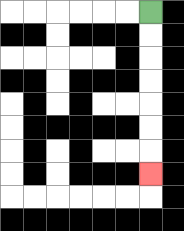{'start': '[6, 0]', 'end': '[6, 7]', 'path_directions': 'D,D,D,D,D,D,D', 'path_coordinates': '[[6, 0], [6, 1], [6, 2], [6, 3], [6, 4], [6, 5], [6, 6], [6, 7]]'}